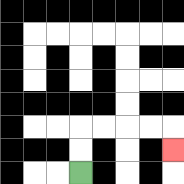{'start': '[3, 7]', 'end': '[7, 6]', 'path_directions': 'U,U,R,R,R,R,D', 'path_coordinates': '[[3, 7], [3, 6], [3, 5], [4, 5], [5, 5], [6, 5], [7, 5], [7, 6]]'}